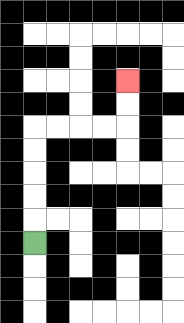{'start': '[1, 10]', 'end': '[5, 3]', 'path_directions': 'U,U,U,U,U,R,R,R,R,U,U', 'path_coordinates': '[[1, 10], [1, 9], [1, 8], [1, 7], [1, 6], [1, 5], [2, 5], [3, 5], [4, 5], [5, 5], [5, 4], [5, 3]]'}